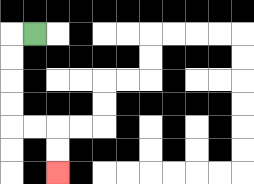{'start': '[1, 1]', 'end': '[2, 7]', 'path_directions': 'L,D,D,D,D,R,R,D,D', 'path_coordinates': '[[1, 1], [0, 1], [0, 2], [0, 3], [0, 4], [0, 5], [1, 5], [2, 5], [2, 6], [2, 7]]'}